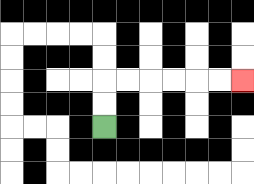{'start': '[4, 5]', 'end': '[10, 3]', 'path_directions': 'U,U,R,R,R,R,R,R', 'path_coordinates': '[[4, 5], [4, 4], [4, 3], [5, 3], [6, 3], [7, 3], [8, 3], [9, 3], [10, 3]]'}